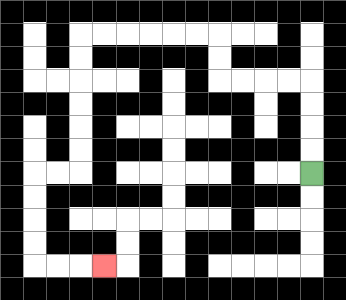{'start': '[13, 7]', 'end': '[4, 11]', 'path_directions': 'U,U,U,U,L,L,L,L,U,U,L,L,L,L,L,L,D,D,D,D,D,D,L,L,D,D,D,D,R,R,R', 'path_coordinates': '[[13, 7], [13, 6], [13, 5], [13, 4], [13, 3], [12, 3], [11, 3], [10, 3], [9, 3], [9, 2], [9, 1], [8, 1], [7, 1], [6, 1], [5, 1], [4, 1], [3, 1], [3, 2], [3, 3], [3, 4], [3, 5], [3, 6], [3, 7], [2, 7], [1, 7], [1, 8], [1, 9], [1, 10], [1, 11], [2, 11], [3, 11], [4, 11]]'}